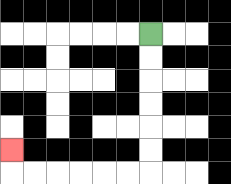{'start': '[6, 1]', 'end': '[0, 6]', 'path_directions': 'D,D,D,D,D,D,L,L,L,L,L,L,U', 'path_coordinates': '[[6, 1], [6, 2], [6, 3], [6, 4], [6, 5], [6, 6], [6, 7], [5, 7], [4, 7], [3, 7], [2, 7], [1, 7], [0, 7], [0, 6]]'}